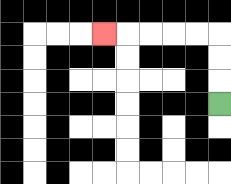{'start': '[9, 4]', 'end': '[4, 1]', 'path_directions': 'U,U,U,L,L,L,L,L', 'path_coordinates': '[[9, 4], [9, 3], [9, 2], [9, 1], [8, 1], [7, 1], [6, 1], [5, 1], [4, 1]]'}